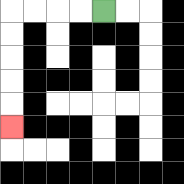{'start': '[4, 0]', 'end': '[0, 5]', 'path_directions': 'L,L,L,L,D,D,D,D,D', 'path_coordinates': '[[4, 0], [3, 0], [2, 0], [1, 0], [0, 0], [0, 1], [0, 2], [0, 3], [0, 4], [0, 5]]'}